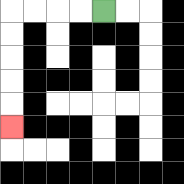{'start': '[4, 0]', 'end': '[0, 5]', 'path_directions': 'L,L,L,L,D,D,D,D,D', 'path_coordinates': '[[4, 0], [3, 0], [2, 0], [1, 0], [0, 0], [0, 1], [0, 2], [0, 3], [0, 4], [0, 5]]'}